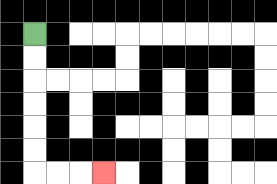{'start': '[1, 1]', 'end': '[4, 7]', 'path_directions': 'D,D,D,D,D,D,R,R,R', 'path_coordinates': '[[1, 1], [1, 2], [1, 3], [1, 4], [1, 5], [1, 6], [1, 7], [2, 7], [3, 7], [4, 7]]'}